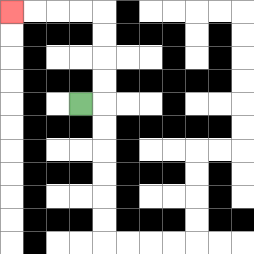{'start': '[3, 4]', 'end': '[0, 0]', 'path_directions': 'R,U,U,U,U,L,L,L,L', 'path_coordinates': '[[3, 4], [4, 4], [4, 3], [4, 2], [4, 1], [4, 0], [3, 0], [2, 0], [1, 0], [0, 0]]'}